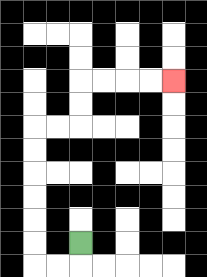{'start': '[3, 10]', 'end': '[7, 3]', 'path_directions': 'D,L,L,U,U,U,U,U,U,R,R,U,U,R,R,R,R', 'path_coordinates': '[[3, 10], [3, 11], [2, 11], [1, 11], [1, 10], [1, 9], [1, 8], [1, 7], [1, 6], [1, 5], [2, 5], [3, 5], [3, 4], [3, 3], [4, 3], [5, 3], [6, 3], [7, 3]]'}